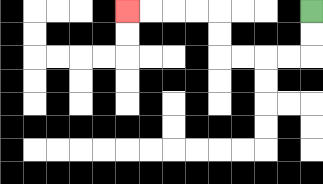{'start': '[13, 0]', 'end': '[5, 0]', 'path_directions': 'D,D,L,L,L,L,U,U,L,L,L,L', 'path_coordinates': '[[13, 0], [13, 1], [13, 2], [12, 2], [11, 2], [10, 2], [9, 2], [9, 1], [9, 0], [8, 0], [7, 0], [6, 0], [5, 0]]'}